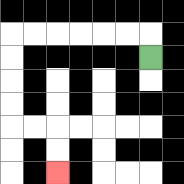{'start': '[6, 2]', 'end': '[2, 7]', 'path_directions': 'U,L,L,L,L,L,L,D,D,D,D,R,R,D,D', 'path_coordinates': '[[6, 2], [6, 1], [5, 1], [4, 1], [3, 1], [2, 1], [1, 1], [0, 1], [0, 2], [0, 3], [0, 4], [0, 5], [1, 5], [2, 5], [2, 6], [2, 7]]'}